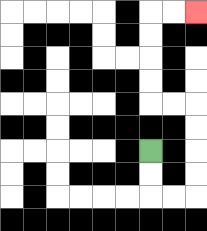{'start': '[6, 6]', 'end': '[8, 0]', 'path_directions': 'D,D,R,R,U,U,U,U,L,L,U,U,U,U,R,R', 'path_coordinates': '[[6, 6], [6, 7], [6, 8], [7, 8], [8, 8], [8, 7], [8, 6], [8, 5], [8, 4], [7, 4], [6, 4], [6, 3], [6, 2], [6, 1], [6, 0], [7, 0], [8, 0]]'}